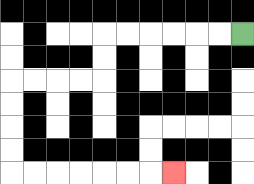{'start': '[10, 1]', 'end': '[7, 7]', 'path_directions': 'L,L,L,L,L,L,D,D,L,L,L,L,D,D,D,D,R,R,R,R,R,R,R', 'path_coordinates': '[[10, 1], [9, 1], [8, 1], [7, 1], [6, 1], [5, 1], [4, 1], [4, 2], [4, 3], [3, 3], [2, 3], [1, 3], [0, 3], [0, 4], [0, 5], [0, 6], [0, 7], [1, 7], [2, 7], [3, 7], [4, 7], [5, 7], [6, 7], [7, 7]]'}